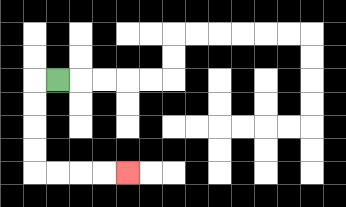{'start': '[2, 3]', 'end': '[5, 7]', 'path_directions': 'L,D,D,D,D,R,R,R,R', 'path_coordinates': '[[2, 3], [1, 3], [1, 4], [1, 5], [1, 6], [1, 7], [2, 7], [3, 7], [4, 7], [5, 7]]'}